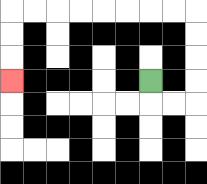{'start': '[6, 3]', 'end': '[0, 3]', 'path_directions': 'D,R,R,U,U,U,U,L,L,L,L,L,L,L,L,D,D,D', 'path_coordinates': '[[6, 3], [6, 4], [7, 4], [8, 4], [8, 3], [8, 2], [8, 1], [8, 0], [7, 0], [6, 0], [5, 0], [4, 0], [3, 0], [2, 0], [1, 0], [0, 0], [0, 1], [0, 2], [0, 3]]'}